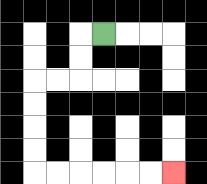{'start': '[4, 1]', 'end': '[7, 7]', 'path_directions': 'L,D,D,L,L,D,D,D,D,R,R,R,R,R,R', 'path_coordinates': '[[4, 1], [3, 1], [3, 2], [3, 3], [2, 3], [1, 3], [1, 4], [1, 5], [1, 6], [1, 7], [2, 7], [3, 7], [4, 7], [5, 7], [6, 7], [7, 7]]'}